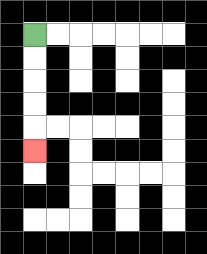{'start': '[1, 1]', 'end': '[1, 6]', 'path_directions': 'D,D,D,D,D', 'path_coordinates': '[[1, 1], [1, 2], [1, 3], [1, 4], [1, 5], [1, 6]]'}